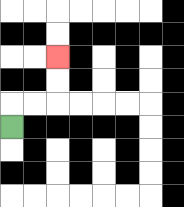{'start': '[0, 5]', 'end': '[2, 2]', 'path_directions': 'U,R,R,U,U', 'path_coordinates': '[[0, 5], [0, 4], [1, 4], [2, 4], [2, 3], [2, 2]]'}